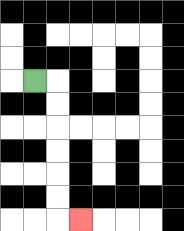{'start': '[1, 3]', 'end': '[3, 9]', 'path_directions': 'R,D,D,D,D,D,D,R', 'path_coordinates': '[[1, 3], [2, 3], [2, 4], [2, 5], [2, 6], [2, 7], [2, 8], [2, 9], [3, 9]]'}